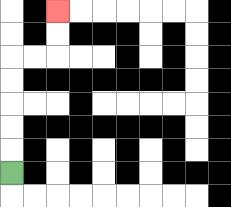{'start': '[0, 7]', 'end': '[2, 0]', 'path_directions': 'U,U,U,U,U,R,R,U,U', 'path_coordinates': '[[0, 7], [0, 6], [0, 5], [0, 4], [0, 3], [0, 2], [1, 2], [2, 2], [2, 1], [2, 0]]'}